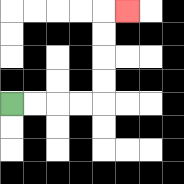{'start': '[0, 4]', 'end': '[5, 0]', 'path_directions': 'R,R,R,R,U,U,U,U,R', 'path_coordinates': '[[0, 4], [1, 4], [2, 4], [3, 4], [4, 4], [4, 3], [4, 2], [4, 1], [4, 0], [5, 0]]'}